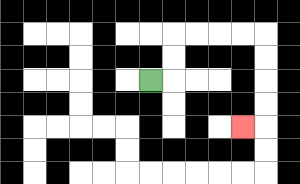{'start': '[6, 3]', 'end': '[10, 5]', 'path_directions': 'R,U,U,R,R,R,R,D,D,D,D,L', 'path_coordinates': '[[6, 3], [7, 3], [7, 2], [7, 1], [8, 1], [9, 1], [10, 1], [11, 1], [11, 2], [11, 3], [11, 4], [11, 5], [10, 5]]'}